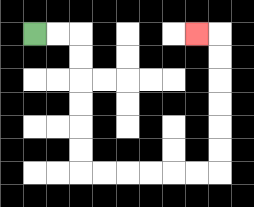{'start': '[1, 1]', 'end': '[8, 1]', 'path_directions': 'R,R,D,D,D,D,D,D,R,R,R,R,R,R,U,U,U,U,U,U,L', 'path_coordinates': '[[1, 1], [2, 1], [3, 1], [3, 2], [3, 3], [3, 4], [3, 5], [3, 6], [3, 7], [4, 7], [5, 7], [6, 7], [7, 7], [8, 7], [9, 7], [9, 6], [9, 5], [9, 4], [9, 3], [9, 2], [9, 1], [8, 1]]'}